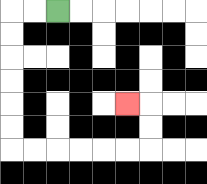{'start': '[2, 0]', 'end': '[5, 4]', 'path_directions': 'L,L,D,D,D,D,D,D,R,R,R,R,R,R,U,U,L', 'path_coordinates': '[[2, 0], [1, 0], [0, 0], [0, 1], [0, 2], [0, 3], [0, 4], [0, 5], [0, 6], [1, 6], [2, 6], [3, 6], [4, 6], [5, 6], [6, 6], [6, 5], [6, 4], [5, 4]]'}